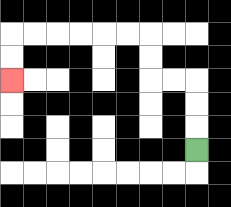{'start': '[8, 6]', 'end': '[0, 3]', 'path_directions': 'U,U,U,L,L,U,U,L,L,L,L,L,L,D,D', 'path_coordinates': '[[8, 6], [8, 5], [8, 4], [8, 3], [7, 3], [6, 3], [6, 2], [6, 1], [5, 1], [4, 1], [3, 1], [2, 1], [1, 1], [0, 1], [0, 2], [0, 3]]'}